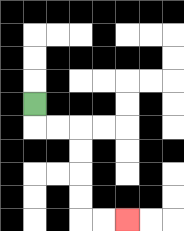{'start': '[1, 4]', 'end': '[5, 9]', 'path_directions': 'D,R,R,D,D,D,D,R,R', 'path_coordinates': '[[1, 4], [1, 5], [2, 5], [3, 5], [3, 6], [3, 7], [3, 8], [3, 9], [4, 9], [5, 9]]'}